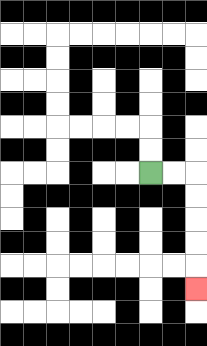{'start': '[6, 7]', 'end': '[8, 12]', 'path_directions': 'R,R,D,D,D,D,D', 'path_coordinates': '[[6, 7], [7, 7], [8, 7], [8, 8], [8, 9], [8, 10], [8, 11], [8, 12]]'}